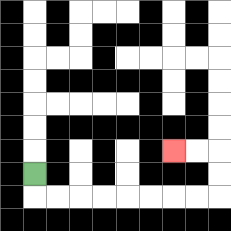{'start': '[1, 7]', 'end': '[7, 6]', 'path_directions': 'D,R,R,R,R,R,R,R,R,U,U,L,L', 'path_coordinates': '[[1, 7], [1, 8], [2, 8], [3, 8], [4, 8], [5, 8], [6, 8], [7, 8], [8, 8], [9, 8], [9, 7], [9, 6], [8, 6], [7, 6]]'}